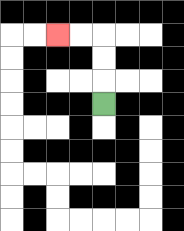{'start': '[4, 4]', 'end': '[2, 1]', 'path_directions': 'U,U,U,L,L', 'path_coordinates': '[[4, 4], [4, 3], [4, 2], [4, 1], [3, 1], [2, 1]]'}